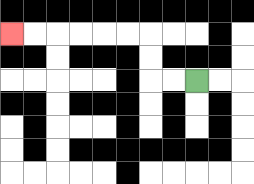{'start': '[8, 3]', 'end': '[0, 1]', 'path_directions': 'L,L,U,U,L,L,L,L,L,L', 'path_coordinates': '[[8, 3], [7, 3], [6, 3], [6, 2], [6, 1], [5, 1], [4, 1], [3, 1], [2, 1], [1, 1], [0, 1]]'}